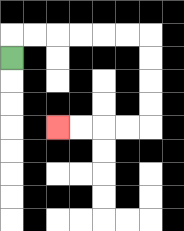{'start': '[0, 2]', 'end': '[2, 5]', 'path_directions': 'U,R,R,R,R,R,R,D,D,D,D,L,L,L,L', 'path_coordinates': '[[0, 2], [0, 1], [1, 1], [2, 1], [3, 1], [4, 1], [5, 1], [6, 1], [6, 2], [6, 3], [6, 4], [6, 5], [5, 5], [4, 5], [3, 5], [2, 5]]'}